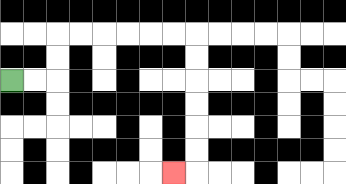{'start': '[0, 3]', 'end': '[7, 7]', 'path_directions': 'R,R,U,U,R,R,R,R,R,R,D,D,D,D,D,D,L', 'path_coordinates': '[[0, 3], [1, 3], [2, 3], [2, 2], [2, 1], [3, 1], [4, 1], [5, 1], [6, 1], [7, 1], [8, 1], [8, 2], [8, 3], [8, 4], [8, 5], [8, 6], [8, 7], [7, 7]]'}